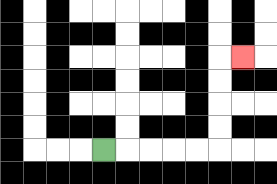{'start': '[4, 6]', 'end': '[10, 2]', 'path_directions': 'R,R,R,R,R,U,U,U,U,R', 'path_coordinates': '[[4, 6], [5, 6], [6, 6], [7, 6], [8, 6], [9, 6], [9, 5], [9, 4], [9, 3], [9, 2], [10, 2]]'}